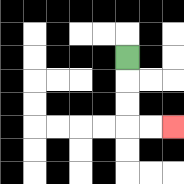{'start': '[5, 2]', 'end': '[7, 5]', 'path_directions': 'D,D,D,R,R', 'path_coordinates': '[[5, 2], [5, 3], [5, 4], [5, 5], [6, 5], [7, 5]]'}